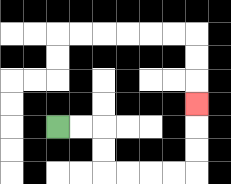{'start': '[2, 5]', 'end': '[8, 4]', 'path_directions': 'R,R,D,D,R,R,R,R,U,U,U', 'path_coordinates': '[[2, 5], [3, 5], [4, 5], [4, 6], [4, 7], [5, 7], [6, 7], [7, 7], [8, 7], [8, 6], [8, 5], [8, 4]]'}